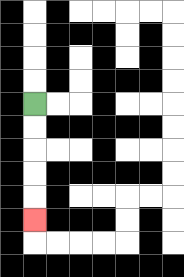{'start': '[1, 4]', 'end': '[1, 9]', 'path_directions': 'D,D,D,D,D', 'path_coordinates': '[[1, 4], [1, 5], [1, 6], [1, 7], [1, 8], [1, 9]]'}